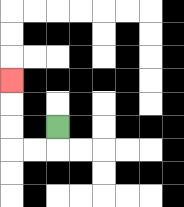{'start': '[2, 5]', 'end': '[0, 3]', 'path_directions': 'D,L,L,U,U,U', 'path_coordinates': '[[2, 5], [2, 6], [1, 6], [0, 6], [0, 5], [0, 4], [0, 3]]'}